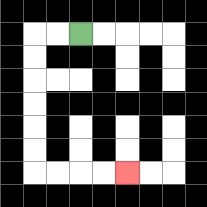{'start': '[3, 1]', 'end': '[5, 7]', 'path_directions': 'L,L,D,D,D,D,D,D,R,R,R,R', 'path_coordinates': '[[3, 1], [2, 1], [1, 1], [1, 2], [1, 3], [1, 4], [1, 5], [1, 6], [1, 7], [2, 7], [3, 7], [4, 7], [5, 7]]'}